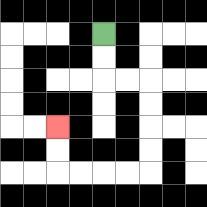{'start': '[4, 1]', 'end': '[2, 5]', 'path_directions': 'D,D,R,R,D,D,D,D,L,L,L,L,U,U', 'path_coordinates': '[[4, 1], [4, 2], [4, 3], [5, 3], [6, 3], [6, 4], [6, 5], [6, 6], [6, 7], [5, 7], [4, 7], [3, 7], [2, 7], [2, 6], [2, 5]]'}